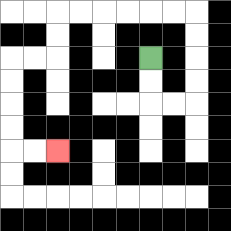{'start': '[6, 2]', 'end': '[2, 6]', 'path_directions': 'D,D,R,R,U,U,U,U,L,L,L,L,L,L,D,D,L,L,D,D,D,D,R,R', 'path_coordinates': '[[6, 2], [6, 3], [6, 4], [7, 4], [8, 4], [8, 3], [8, 2], [8, 1], [8, 0], [7, 0], [6, 0], [5, 0], [4, 0], [3, 0], [2, 0], [2, 1], [2, 2], [1, 2], [0, 2], [0, 3], [0, 4], [0, 5], [0, 6], [1, 6], [2, 6]]'}